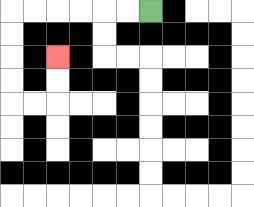{'start': '[6, 0]', 'end': '[2, 2]', 'path_directions': 'L,L,L,L,L,L,D,D,D,D,R,R,U,U', 'path_coordinates': '[[6, 0], [5, 0], [4, 0], [3, 0], [2, 0], [1, 0], [0, 0], [0, 1], [0, 2], [0, 3], [0, 4], [1, 4], [2, 4], [2, 3], [2, 2]]'}